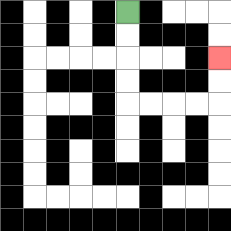{'start': '[5, 0]', 'end': '[9, 2]', 'path_directions': 'D,D,D,D,R,R,R,R,U,U', 'path_coordinates': '[[5, 0], [5, 1], [5, 2], [5, 3], [5, 4], [6, 4], [7, 4], [8, 4], [9, 4], [9, 3], [9, 2]]'}